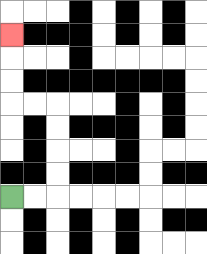{'start': '[0, 8]', 'end': '[0, 1]', 'path_directions': 'R,R,U,U,U,U,L,L,U,U,U', 'path_coordinates': '[[0, 8], [1, 8], [2, 8], [2, 7], [2, 6], [2, 5], [2, 4], [1, 4], [0, 4], [0, 3], [0, 2], [0, 1]]'}